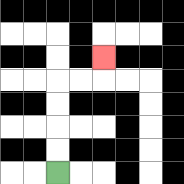{'start': '[2, 7]', 'end': '[4, 2]', 'path_directions': 'U,U,U,U,R,R,U', 'path_coordinates': '[[2, 7], [2, 6], [2, 5], [2, 4], [2, 3], [3, 3], [4, 3], [4, 2]]'}